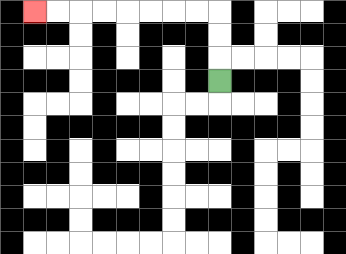{'start': '[9, 3]', 'end': '[1, 0]', 'path_directions': 'U,U,U,L,L,L,L,L,L,L,L', 'path_coordinates': '[[9, 3], [9, 2], [9, 1], [9, 0], [8, 0], [7, 0], [6, 0], [5, 0], [4, 0], [3, 0], [2, 0], [1, 0]]'}